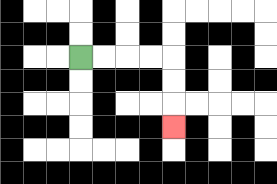{'start': '[3, 2]', 'end': '[7, 5]', 'path_directions': 'R,R,R,R,D,D,D', 'path_coordinates': '[[3, 2], [4, 2], [5, 2], [6, 2], [7, 2], [7, 3], [7, 4], [7, 5]]'}